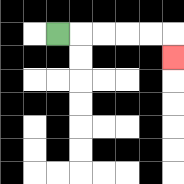{'start': '[2, 1]', 'end': '[7, 2]', 'path_directions': 'R,R,R,R,R,D', 'path_coordinates': '[[2, 1], [3, 1], [4, 1], [5, 1], [6, 1], [7, 1], [7, 2]]'}